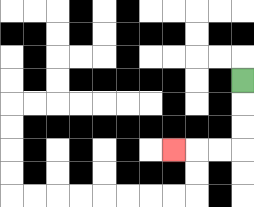{'start': '[10, 3]', 'end': '[7, 6]', 'path_directions': 'D,D,D,L,L,L', 'path_coordinates': '[[10, 3], [10, 4], [10, 5], [10, 6], [9, 6], [8, 6], [7, 6]]'}